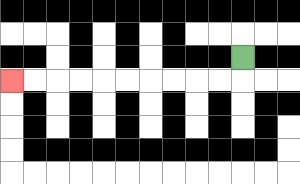{'start': '[10, 2]', 'end': '[0, 3]', 'path_directions': 'D,L,L,L,L,L,L,L,L,L,L', 'path_coordinates': '[[10, 2], [10, 3], [9, 3], [8, 3], [7, 3], [6, 3], [5, 3], [4, 3], [3, 3], [2, 3], [1, 3], [0, 3]]'}